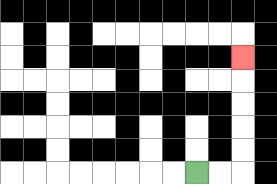{'start': '[8, 7]', 'end': '[10, 2]', 'path_directions': 'R,R,U,U,U,U,U', 'path_coordinates': '[[8, 7], [9, 7], [10, 7], [10, 6], [10, 5], [10, 4], [10, 3], [10, 2]]'}